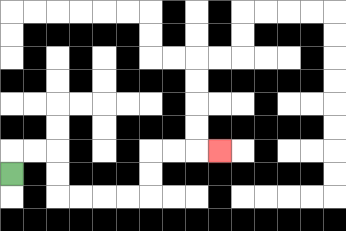{'start': '[0, 7]', 'end': '[9, 6]', 'path_directions': 'U,R,R,D,D,R,R,R,R,U,U,R,R,R', 'path_coordinates': '[[0, 7], [0, 6], [1, 6], [2, 6], [2, 7], [2, 8], [3, 8], [4, 8], [5, 8], [6, 8], [6, 7], [6, 6], [7, 6], [8, 6], [9, 6]]'}